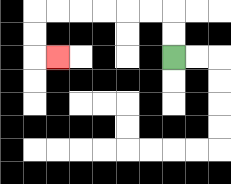{'start': '[7, 2]', 'end': '[2, 2]', 'path_directions': 'U,U,L,L,L,L,L,L,D,D,R', 'path_coordinates': '[[7, 2], [7, 1], [7, 0], [6, 0], [5, 0], [4, 0], [3, 0], [2, 0], [1, 0], [1, 1], [1, 2], [2, 2]]'}